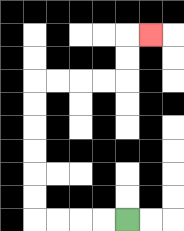{'start': '[5, 9]', 'end': '[6, 1]', 'path_directions': 'L,L,L,L,U,U,U,U,U,U,R,R,R,R,U,U,R', 'path_coordinates': '[[5, 9], [4, 9], [3, 9], [2, 9], [1, 9], [1, 8], [1, 7], [1, 6], [1, 5], [1, 4], [1, 3], [2, 3], [3, 3], [4, 3], [5, 3], [5, 2], [5, 1], [6, 1]]'}